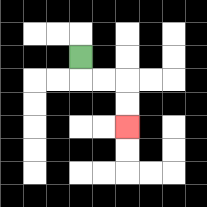{'start': '[3, 2]', 'end': '[5, 5]', 'path_directions': 'D,R,R,D,D', 'path_coordinates': '[[3, 2], [3, 3], [4, 3], [5, 3], [5, 4], [5, 5]]'}